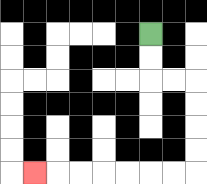{'start': '[6, 1]', 'end': '[1, 7]', 'path_directions': 'D,D,R,R,D,D,D,D,L,L,L,L,L,L,L', 'path_coordinates': '[[6, 1], [6, 2], [6, 3], [7, 3], [8, 3], [8, 4], [8, 5], [8, 6], [8, 7], [7, 7], [6, 7], [5, 7], [4, 7], [3, 7], [2, 7], [1, 7]]'}